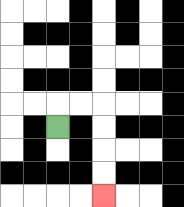{'start': '[2, 5]', 'end': '[4, 8]', 'path_directions': 'U,R,R,D,D,D,D', 'path_coordinates': '[[2, 5], [2, 4], [3, 4], [4, 4], [4, 5], [4, 6], [4, 7], [4, 8]]'}